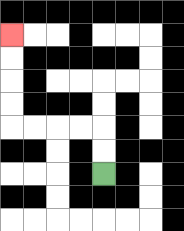{'start': '[4, 7]', 'end': '[0, 1]', 'path_directions': 'U,U,L,L,L,L,U,U,U,U', 'path_coordinates': '[[4, 7], [4, 6], [4, 5], [3, 5], [2, 5], [1, 5], [0, 5], [0, 4], [0, 3], [0, 2], [0, 1]]'}